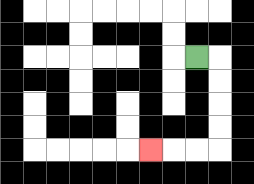{'start': '[8, 2]', 'end': '[6, 6]', 'path_directions': 'R,D,D,D,D,L,L,L', 'path_coordinates': '[[8, 2], [9, 2], [9, 3], [9, 4], [9, 5], [9, 6], [8, 6], [7, 6], [6, 6]]'}